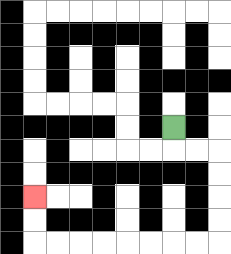{'start': '[7, 5]', 'end': '[1, 8]', 'path_directions': 'D,R,R,D,D,D,D,L,L,L,L,L,L,L,L,U,U', 'path_coordinates': '[[7, 5], [7, 6], [8, 6], [9, 6], [9, 7], [9, 8], [9, 9], [9, 10], [8, 10], [7, 10], [6, 10], [5, 10], [4, 10], [3, 10], [2, 10], [1, 10], [1, 9], [1, 8]]'}